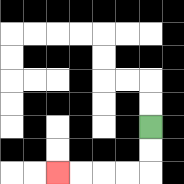{'start': '[6, 5]', 'end': '[2, 7]', 'path_directions': 'D,D,L,L,L,L', 'path_coordinates': '[[6, 5], [6, 6], [6, 7], [5, 7], [4, 7], [3, 7], [2, 7]]'}